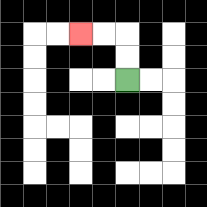{'start': '[5, 3]', 'end': '[3, 1]', 'path_directions': 'U,U,L,L', 'path_coordinates': '[[5, 3], [5, 2], [5, 1], [4, 1], [3, 1]]'}